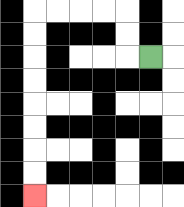{'start': '[6, 2]', 'end': '[1, 8]', 'path_directions': 'L,U,U,L,L,L,L,D,D,D,D,D,D,D,D', 'path_coordinates': '[[6, 2], [5, 2], [5, 1], [5, 0], [4, 0], [3, 0], [2, 0], [1, 0], [1, 1], [1, 2], [1, 3], [1, 4], [1, 5], [1, 6], [1, 7], [1, 8]]'}